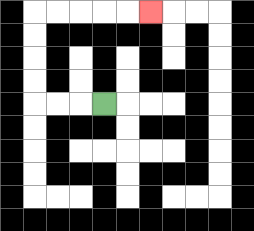{'start': '[4, 4]', 'end': '[6, 0]', 'path_directions': 'L,L,L,U,U,U,U,R,R,R,R,R', 'path_coordinates': '[[4, 4], [3, 4], [2, 4], [1, 4], [1, 3], [1, 2], [1, 1], [1, 0], [2, 0], [3, 0], [4, 0], [5, 0], [6, 0]]'}